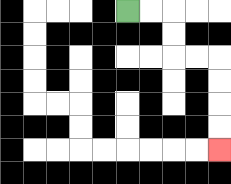{'start': '[5, 0]', 'end': '[9, 6]', 'path_directions': 'R,R,D,D,R,R,D,D,D,D', 'path_coordinates': '[[5, 0], [6, 0], [7, 0], [7, 1], [7, 2], [8, 2], [9, 2], [9, 3], [9, 4], [9, 5], [9, 6]]'}